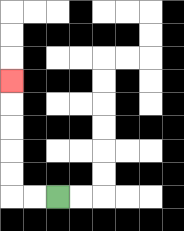{'start': '[2, 8]', 'end': '[0, 3]', 'path_directions': 'L,L,U,U,U,U,U', 'path_coordinates': '[[2, 8], [1, 8], [0, 8], [0, 7], [0, 6], [0, 5], [0, 4], [0, 3]]'}